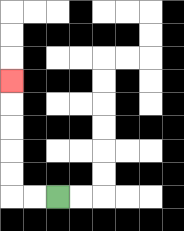{'start': '[2, 8]', 'end': '[0, 3]', 'path_directions': 'L,L,U,U,U,U,U', 'path_coordinates': '[[2, 8], [1, 8], [0, 8], [0, 7], [0, 6], [0, 5], [0, 4], [0, 3]]'}